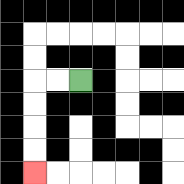{'start': '[3, 3]', 'end': '[1, 7]', 'path_directions': 'L,L,D,D,D,D', 'path_coordinates': '[[3, 3], [2, 3], [1, 3], [1, 4], [1, 5], [1, 6], [1, 7]]'}